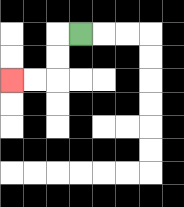{'start': '[3, 1]', 'end': '[0, 3]', 'path_directions': 'L,D,D,L,L', 'path_coordinates': '[[3, 1], [2, 1], [2, 2], [2, 3], [1, 3], [0, 3]]'}